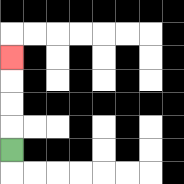{'start': '[0, 6]', 'end': '[0, 2]', 'path_directions': 'U,U,U,U', 'path_coordinates': '[[0, 6], [0, 5], [0, 4], [0, 3], [0, 2]]'}